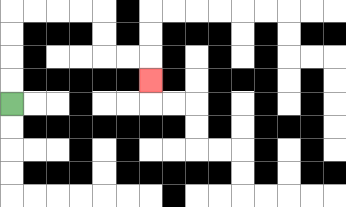{'start': '[0, 4]', 'end': '[6, 3]', 'path_directions': 'U,U,U,U,R,R,R,R,D,D,R,R,D', 'path_coordinates': '[[0, 4], [0, 3], [0, 2], [0, 1], [0, 0], [1, 0], [2, 0], [3, 0], [4, 0], [4, 1], [4, 2], [5, 2], [6, 2], [6, 3]]'}